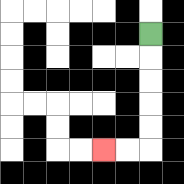{'start': '[6, 1]', 'end': '[4, 6]', 'path_directions': 'D,D,D,D,D,L,L', 'path_coordinates': '[[6, 1], [6, 2], [6, 3], [6, 4], [6, 5], [6, 6], [5, 6], [4, 6]]'}